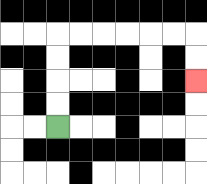{'start': '[2, 5]', 'end': '[8, 3]', 'path_directions': 'U,U,U,U,R,R,R,R,R,R,D,D', 'path_coordinates': '[[2, 5], [2, 4], [2, 3], [2, 2], [2, 1], [3, 1], [4, 1], [5, 1], [6, 1], [7, 1], [8, 1], [8, 2], [8, 3]]'}